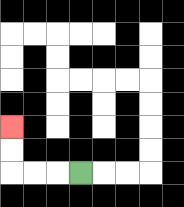{'start': '[3, 7]', 'end': '[0, 5]', 'path_directions': 'L,L,L,U,U', 'path_coordinates': '[[3, 7], [2, 7], [1, 7], [0, 7], [0, 6], [0, 5]]'}